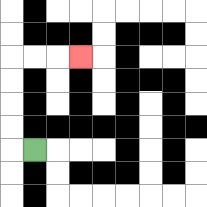{'start': '[1, 6]', 'end': '[3, 2]', 'path_directions': 'L,U,U,U,U,R,R,R', 'path_coordinates': '[[1, 6], [0, 6], [0, 5], [0, 4], [0, 3], [0, 2], [1, 2], [2, 2], [3, 2]]'}